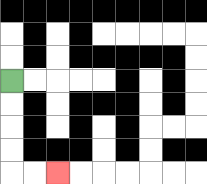{'start': '[0, 3]', 'end': '[2, 7]', 'path_directions': 'D,D,D,D,R,R', 'path_coordinates': '[[0, 3], [0, 4], [0, 5], [0, 6], [0, 7], [1, 7], [2, 7]]'}